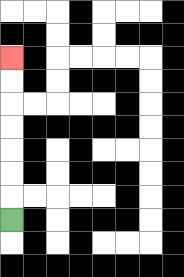{'start': '[0, 9]', 'end': '[0, 2]', 'path_directions': 'U,U,U,U,U,U,U', 'path_coordinates': '[[0, 9], [0, 8], [0, 7], [0, 6], [0, 5], [0, 4], [0, 3], [0, 2]]'}